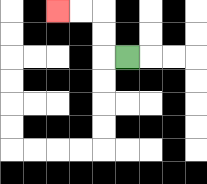{'start': '[5, 2]', 'end': '[2, 0]', 'path_directions': 'L,U,U,L,L', 'path_coordinates': '[[5, 2], [4, 2], [4, 1], [4, 0], [3, 0], [2, 0]]'}